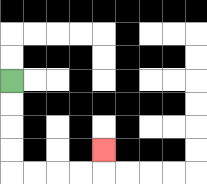{'start': '[0, 3]', 'end': '[4, 6]', 'path_directions': 'D,D,D,D,R,R,R,R,U', 'path_coordinates': '[[0, 3], [0, 4], [0, 5], [0, 6], [0, 7], [1, 7], [2, 7], [3, 7], [4, 7], [4, 6]]'}